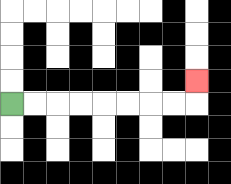{'start': '[0, 4]', 'end': '[8, 3]', 'path_directions': 'R,R,R,R,R,R,R,R,U', 'path_coordinates': '[[0, 4], [1, 4], [2, 4], [3, 4], [4, 4], [5, 4], [6, 4], [7, 4], [8, 4], [8, 3]]'}